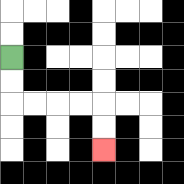{'start': '[0, 2]', 'end': '[4, 6]', 'path_directions': 'D,D,R,R,R,R,D,D', 'path_coordinates': '[[0, 2], [0, 3], [0, 4], [1, 4], [2, 4], [3, 4], [4, 4], [4, 5], [4, 6]]'}